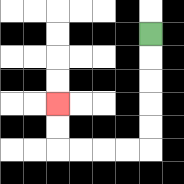{'start': '[6, 1]', 'end': '[2, 4]', 'path_directions': 'D,D,D,D,D,L,L,L,L,U,U', 'path_coordinates': '[[6, 1], [6, 2], [6, 3], [6, 4], [6, 5], [6, 6], [5, 6], [4, 6], [3, 6], [2, 6], [2, 5], [2, 4]]'}